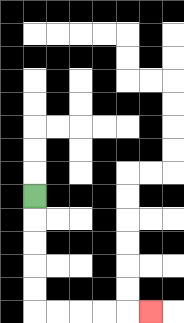{'start': '[1, 8]', 'end': '[6, 13]', 'path_directions': 'D,D,D,D,D,R,R,R,R,R', 'path_coordinates': '[[1, 8], [1, 9], [1, 10], [1, 11], [1, 12], [1, 13], [2, 13], [3, 13], [4, 13], [5, 13], [6, 13]]'}